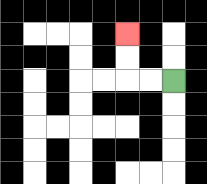{'start': '[7, 3]', 'end': '[5, 1]', 'path_directions': 'L,L,U,U', 'path_coordinates': '[[7, 3], [6, 3], [5, 3], [5, 2], [5, 1]]'}